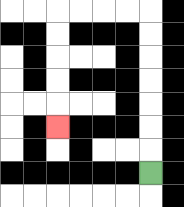{'start': '[6, 7]', 'end': '[2, 5]', 'path_directions': 'U,U,U,U,U,U,U,L,L,L,L,D,D,D,D,D', 'path_coordinates': '[[6, 7], [6, 6], [6, 5], [6, 4], [6, 3], [6, 2], [6, 1], [6, 0], [5, 0], [4, 0], [3, 0], [2, 0], [2, 1], [2, 2], [2, 3], [2, 4], [2, 5]]'}